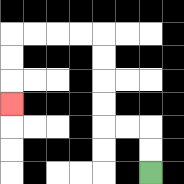{'start': '[6, 7]', 'end': '[0, 4]', 'path_directions': 'U,U,L,L,U,U,U,U,L,L,L,L,D,D,D', 'path_coordinates': '[[6, 7], [6, 6], [6, 5], [5, 5], [4, 5], [4, 4], [4, 3], [4, 2], [4, 1], [3, 1], [2, 1], [1, 1], [0, 1], [0, 2], [0, 3], [0, 4]]'}